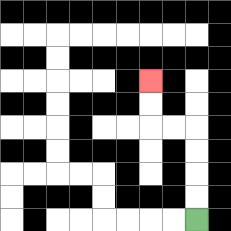{'start': '[8, 9]', 'end': '[6, 3]', 'path_directions': 'U,U,U,U,L,L,U,U', 'path_coordinates': '[[8, 9], [8, 8], [8, 7], [8, 6], [8, 5], [7, 5], [6, 5], [6, 4], [6, 3]]'}